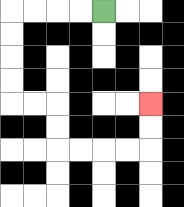{'start': '[4, 0]', 'end': '[6, 4]', 'path_directions': 'L,L,L,L,D,D,D,D,R,R,D,D,R,R,R,R,U,U', 'path_coordinates': '[[4, 0], [3, 0], [2, 0], [1, 0], [0, 0], [0, 1], [0, 2], [0, 3], [0, 4], [1, 4], [2, 4], [2, 5], [2, 6], [3, 6], [4, 6], [5, 6], [6, 6], [6, 5], [6, 4]]'}